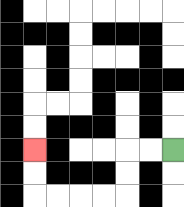{'start': '[7, 6]', 'end': '[1, 6]', 'path_directions': 'L,L,D,D,L,L,L,L,U,U', 'path_coordinates': '[[7, 6], [6, 6], [5, 6], [5, 7], [5, 8], [4, 8], [3, 8], [2, 8], [1, 8], [1, 7], [1, 6]]'}